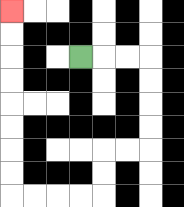{'start': '[3, 2]', 'end': '[0, 0]', 'path_directions': 'R,R,R,D,D,D,D,L,L,D,D,L,L,L,L,U,U,U,U,U,U,U,U', 'path_coordinates': '[[3, 2], [4, 2], [5, 2], [6, 2], [6, 3], [6, 4], [6, 5], [6, 6], [5, 6], [4, 6], [4, 7], [4, 8], [3, 8], [2, 8], [1, 8], [0, 8], [0, 7], [0, 6], [0, 5], [0, 4], [0, 3], [0, 2], [0, 1], [0, 0]]'}